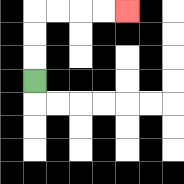{'start': '[1, 3]', 'end': '[5, 0]', 'path_directions': 'U,U,U,R,R,R,R', 'path_coordinates': '[[1, 3], [1, 2], [1, 1], [1, 0], [2, 0], [3, 0], [4, 0], [5, 0]]'}